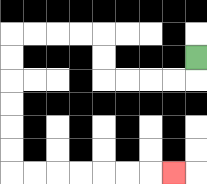{'start': '[8, 2]', 'end': '[7, 7]', 'path_directions': 'D,L,L,L,L,U,U,L,L,L,L,D,D,D,D,D,D,R,R,R,R,R,R,R', 'path_coordinates': '[[8, 2], [8, 3], [7, 3], [6, 3], [5, 3], [4, 3], [4, 2], [4, 1], [3, 1], [2, 1], [1, 1], [0, 1], [0, 2], [0, 3], [0, 4], [0, 5], [0, 6], [0, 7], [1, 7], [2, 7], [3, 7], [4, 7], [5, 7], [6, 7], [7, 7]]'}